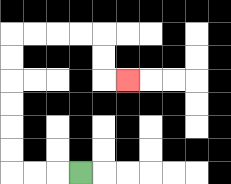{'start': '[3, 7]', 'end': '[5, 3]', 'path_directions': 'L,L,L,U,U,U,U,U,U,R,R,R,R,D,D,R', 'path_coordinates': '[[3, 7], [2, 7], [1, 7], [0, 7], [0, 6], [0, 5], [0, 4], [0, 3], [0, 2], [0, 1], [1, 1], [2, 1], [3, 1], [4, 1], [4, 2], [4, 3], [5, 3]]'}